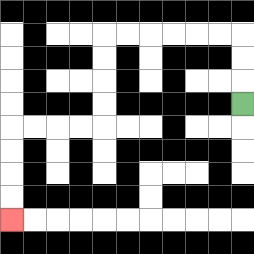{'start': '[10, 4]', 'end': '[0, 9]', 'path_directions': 'U,U,U,L,L,L,L,L,L,D,D,D,D,L,L,L,L,D,D,D,D', 'path_coordinates': '[[10, 4], [10, 3], [10, 2], [10, 1], [9, 1], [8, 1], [7, 1], [6, 1], [5, 1], [4, 1], [4, 2], [4, 3], [4, 4], [4, 5], [3, 5], [2, 5], [1, 5], [0, 5], [0, 6], [0, 7], [0, 8], [0, 9]]'}